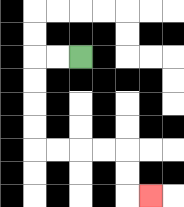{'start': '[3, 2]', 'end': '[6, 8]', 'path_directions': 'L,L,D,D,D,D,R,R,R,R,D,D,R', 'path_coordinates': '[[3, 2], [2, 2], [1, 2], [1, 3], [1, 4], [1, 5], [1, 6], [2, 6], [3, 6], [4, 6], [5, 6], [5, 7], [5, 8], [6, 8]]'}